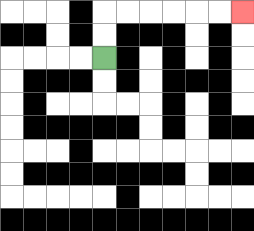{'start': '[4, 2]', 'end': '[10, 0]', 'path_directions': 'U,U,R,R,R,R,R,R', 'path_coordinates': '[[4, 2], [4, 1], [4, 0], [5, 0], [6, 0], [7, 0], [8, 0], [9, 0], [10, 0]]'}